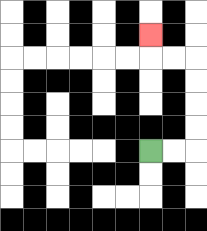{'start': '[6, 6]', 'end': '[6, 1]', 'path_directions': 'R,R,U,U,U,U,L,L,U', 'path_coordinates': '[[6, 6], [7, 6], [8, 6], [8, 5], [8, 4], [8, 3], [8, 2], [7, 2], [6, 2], [6, 1]]'}